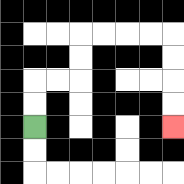{'start': '[1, 5]', 'end': '[7, 5]', 'path_directions': 'U,U,R,R,U,U,R,R,R,R,D,D,D,D', 'path_coordinates': '[[1, 5], [1, 4], [1, 3], [2, 3], [3, 3], [3, 2], [3, 1], [4, 1], [5, 1], [6, 1], [7, 1], [7, 2], [7, 3], [7, 4], [7, 5]]'}